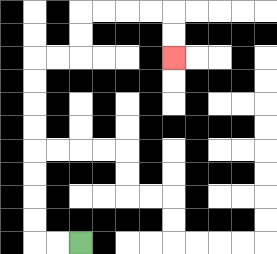{'start': '[3, 10]', 'end': '[7, 2]', 'path_directions': 'L,L,U,U,U,U,U,U,U,U,R,R,U,U,R,R,R,R,D,D', 'path_coordinates': '[[3, 10], [2, 10], [1, 10], [1, 9], [1, 8], [1, 7], [1, 6], [1, 5], [1, 4], [1, 3], [1, 2], [2, 2], [3, 2], [3, 1], [3, 0], [4, 0], [5, 0], [6, 0], [7, 0], [7, 1], [7, 2]]'}